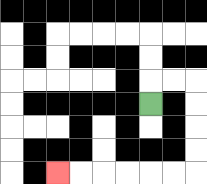{'start': '[6, 4]', 'end': '[2, 7]', 'path_directions': 'U,R,R,D,D,D,D,L,L,L,L,L,L', 'path_coordinates': '[[6, 4], [6, 3], [7, 3], [8, 3], [8, 4], [8, 5], [8, 6], [8, 7], [7, 7], [6, 7], [5, 7], [4, 7], [3, 7], [2, 7]]'}